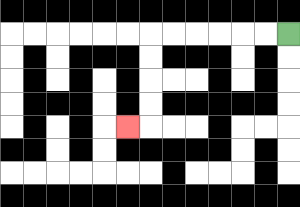{'start': '[12, 1]', 'end': '[5, 5]', 'path_directions': 'L,L,L,L,L,L,D,D,D,D,L', 'path_coordinates': '[[12, 1], [11, 1], [10, 1], [9, 1], [8, 1], [7, 1], [6, 1], [6, 2], [6, 3], [6, 4], [6, 5], [5, 5]]'}